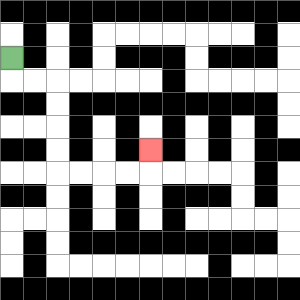{'start': '[0, 2]', 'end': '[6, 6]', 'path_directions': 'D,R,R,D,D,D,D,R,R,R,R,U', 'path_coordinates': '[[0, 2], [0, 3], [1, 3], [2, 3], [2, 4], [2, 5], [2, 6], [2, 7], [3, 7], [4, 7], [5, 7], [6, 7], [6, 6]]'}